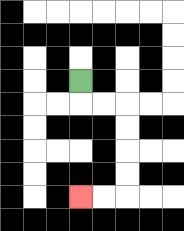{'start': '[3, 3]', 'end': '[3, 8]', 'path_directions': 'D,R,R,D,D,D,D,L,L', 'path_coordinates': '[[3, 3], [3, 4], [4, 4], [5, 4], [5, 5], [5, 6], [5, 7], [5, 8], [4, 8], [3, 8]]'}